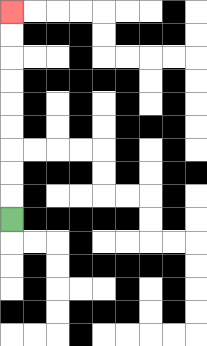{'start': '[0, 9]', 'end': '[0, 0]', 'path_directions': 'U,U,U,U,U,U,U,U,U', 'path_coordinates': '[[0, 9], [0, 8], [0, 7], [0, 6], [0, 5], [0, 4], [0, 3], [0, 2], [0, 1], [0, 0]]'}